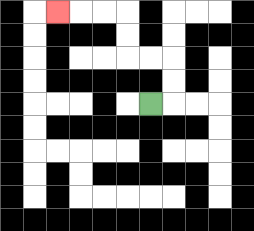{'start': '[6, 4]', 'end': '[2, 0]', 'path_directions': 'R,U,U,L,L,U,U,L,L,L', 'path_coordinates': '[[6, 4], [7, 4], [7, 3], [7, 2], [6, 2], [5, 2], [5, 1], [5, 0], [4, 0], [3, 0], [2, 0]]'}